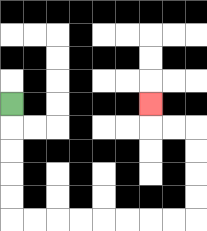{'start': '[0, 4]', 'end': '[6, 4]', 'path_directions': 'D,D,D,D,D,R,R,R,R,R,R,R,R,U,U,U,U,L,L,U', 'path_coordinates': '[[0, 4], [0, 5], [0, 6], [0, 7], [0, 8], [0, 9], [1, 9], [2, 9], [3, 9], [4, 9], [5, 9], [6, 9], [7, 9], [8, 9], [8, 8], [8, 7], [8, 6], [8, 5], [7, 5], [6, 5], [6, 4]]'}